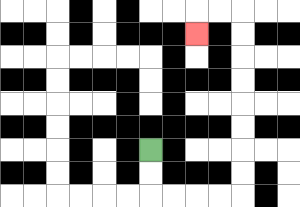{'start': '[6, 6]', 'end': '[8, 1]', 'path_directions': 'D,D,R,R,R,R,U,U,U,U,U,U,U,U,L,L,D', 'path_coordinates': '[[6, 6], [6, 7], [6, 8], [7, 8], [8, 8], [9, 8], [10, 8], [10, 7], [10, 6], [10, 5], [10, 4], [10, 3], [10, 2], [10, 1], [10, 0], [9, 0], [8, 0], [8, 1]]'}